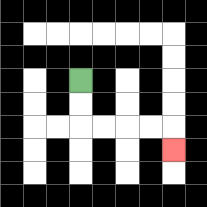{'start': '[3, 3]', 'end': '[7, 6]', 'path_directions': 'D,D,R,R,R,R,D', 'path_coordinates': '[[3, 3], [3, 4], [3, 5], [4, 5], [5, 5], [6, 5], [7, 5], [7, 6]]'}